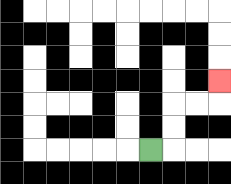{'start': '[6, 6]', 'end': '[9, 3]', 'path_directions': 'R,U,U,R,R,U', 'path_coordinates': '[[6, 6], [7, 6], [7, 5], [7, 4], [8, 4], [9, 4], [9, 3]]'}